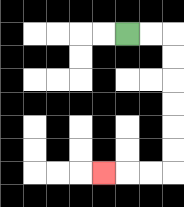{'start': '[5, 1]', 'end': '[4, 7]', 'path_directions': 'R,R,D,D,D,D,D,D,L,L,L', 'path_coordinates': '[[5, 1], [6, 1], [7, 1], [7, 2], [7, 3], [7, 4], [7, 5], [7, 6], [7, 7], [6, 7], [5, 7], [4, 7]]'}